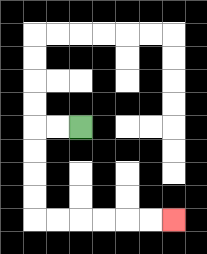{'start': '[3, 5]', 'end': '[7, 9]', 'path_directions': 'L,L,D,D,D,D,R,R,R,R,R,R', 'path_coordinates': '[[3, 5], [2, 5], [1, 5], [1, 6], [1, 7], [1, 8], [1, 9], [2, 9], [3, 9], [4, 9], [5, 9], [6, 9], [7, 9]]'}